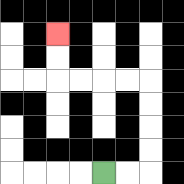{'start': '[4, 7]', 'end': '[2, 1]', 'path_directions': 'R,R,U,U,U,U,L,L,L,L,U,U', 'path_coordinates': '[[4, 7], [5, 7], [6, 7], [6, 6], [6, 5], [6, 4], [6, 3], [5, 3], [4, 3], [3, 3], [2, 3], [2, 2], [2, 1]]'}